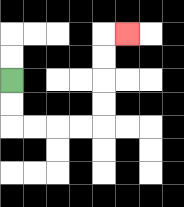{'start': '[0, 3]', 'end': '[5, 1]', 'path_directions': 'D,D,R,R,R,R,U,U,U,U,R', 'path_coordinates': '[[0, 3], [0, 4], [0, 5], [1, 5], [2, 5], [3, 5], [4, 5], [4, 4], [4, 3], [4, 2], [4, 1], [5, 1]]'}